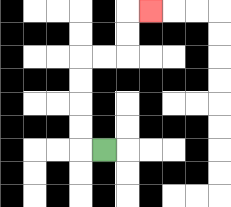{'start': '[4, 6]', 'end': '[6, 0]', 'path_directions': 'L,U,U,U,U,R,R,U,U,R', 'path_coordinates': '[[4, 6], [3, 6], [3, 5], [3, 4], [3, 3], [3, 2], [4, 2], [5, 2], [5, 1], [5, 0], [6, 0]]'}